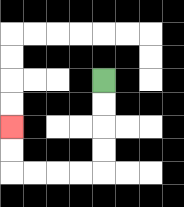{'start': '[4, 3]', 'end': '[0, 5]', 'path_directions': 'D,D,D,D,L,L,L,L,U,U', 'path_coordinates': '[[4, 3], [4, 4], [4, 5], [4, 6], [4, 7], [3, 7], [2, 7], [1, 7], [0, 7], [0, 6], [0, 5]]'}